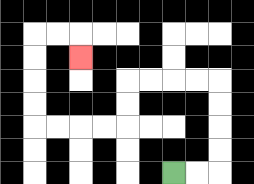{'start': '[7, 7]', 'end': '[3, 2]', 'path_directions': 'R,R,U,U,U,U,L,L,L,L,D,D,L,L,L,L,U,U,U,U,R,R,D', 'path_coordinates': '[[7, 7], [8, 7], [9, 7], [9, 6], [9, 5], [9, 4], [9, 3], [8, 3], [7, 3], [6, 3], [5, 3], [5, 4], [5, 5], [4, 5], [3, 5], [2, 5], [1, 5], [1, 4], [1, 3], [1, 2], [1, 1], [2, 1], [3, 1], [3, 2]]'}